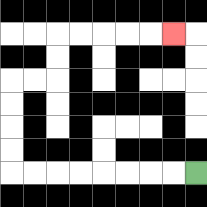{'start': '[8, 7]', 'end': '[7, 1]', 'path_directions': 'L,L,L,L,L,L,L,L,U,U,U,U,R,R,U,U,R,R,R,R,R', 'path_coordinates': '[[8, 7], [7, 7], [6, 7], [5, 7], [4, 7], [3, 7], [2, 7], [1, 7], [0, 7], [0, 6], [0, 5], [0, 4], [0, 3], [1, 3], [2, 3], [2, 2], [2, 1], [3, 1], [4, 1], [5, 1], [6, 1], [7, 1]]'}